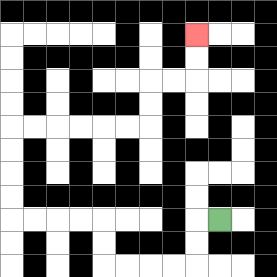{'start': '[9, 9]', 'end': '[8, 1]', 'path_directions': 'L,D,D,L,L,L,L,U,U,L,L,L,L,U,U,U,U,R,R,R,R,R,R,U,U,R,R,U,U', 'path_coordinates': '[[9, 9], [8, 9], [8, 10], [8, 11], [7, 11], [6, 11], [5, 11], [4, 11], [4, 10], [4, 9], [3, 9], [2, 9], [1, 9], [0, 9], [0, 8], [0, 7], [0, 6], [0, 5], [1, 5], [2, 5], [3, 5], [4, 5], [5, 5], [6, 5], [6, 4], [6, 3], [7, 3], [8, 3], [8, 2], [8, 1]]'}